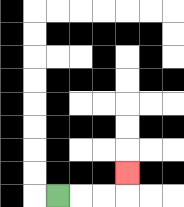{'start': '[2, 8]', 'end': '[5, 7]', 'path_directions': 'R,R,R,U', 'path_coordinates': '[[2, 8], [3, 8], [4, 8], [5, 8], [5, 7]]'}